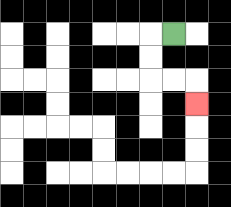{'start': '[7, 1]', 'end': '[8, 4]', 'path_directions': 'L,D,D,R,R,D', 'path_coordinates': '[[7, 1], [6, 1], [6, 2], [6, 3], [7, 3], [8, 3], [8, 4]]'}